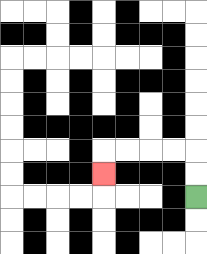{'start': '[8, 8]', 'end': '[4, 7]', 'path_directions': 'U,U,L,L,L,L,D', 'path_coordinates': '[[8, 8], [8, 7], [8, 6], [7, 6], [6, 6], [5, 6], [4, 6], [4, 7]]'}